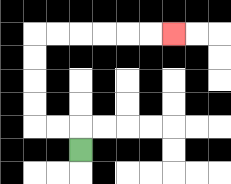{'start': '[3, 6]', 'end': '[7, 1]', 'path_directions': 'U,L,L,U,U,U,U,R,R,R,R,R,R', 'path_coordinates': '[[3, 6], [3, 5], [2, 5], [1, 5], [1, 4], [1, 3], [1, 2], [1, 1], [2, 1], [3, 1], [4, 1], [5, 1], [6, 1], [7, 1]]'}